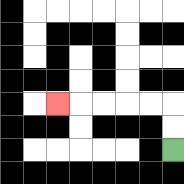{'start': '[7, 6]', 'end': '[2, 4]', 'path_directions': 'U,U,L,L,L,L,L', 'path_coordinates': '[[7, 6], [7, 5], [7, 4], [6, 4], [5, 4], [4, 4], [3, 4], [2, 4]]'}